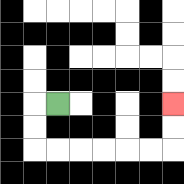{'start': '[2, 4]', 'end': '[7, 4]', 'path_directions': 'L,D,D,R,R,R,R,R,R,U,U', 'path_coordinates': '[[2, 4], [1, 4], [1, 5], [1, 6], [2, 6], [3, 6], [4, 6], [5, 6], [6, 6], [7, 6], [7, 5], [7, 4]]'}